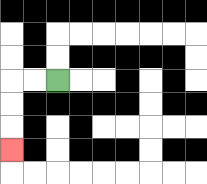{'start': '[2, 3]', 'end': '[0, 6]', 'path_directions': 'L,L,D,D,D', 'path_coordinates': '[[2, 3], [1, 3], [0, 3], [0, 4], [0, 5], [0, 6]]'}